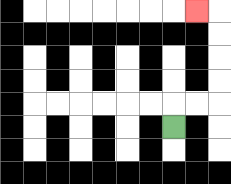{'start': '[7, 5]', 'end': '[8, 0]', 'path_directions': 'U,R,R,U,U,U,U,L', 'path_coordinates': '[[7, 5], [7, 4], [8, 4], [9, 4], [9, 3], [9, 2], [9, 1], [9, 0], [8, 0]]'}